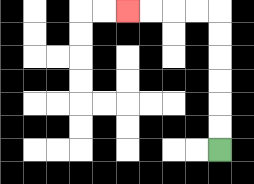{'start': '[9, 6]', 'end': '[5, 0]', 'path_directions': 'U,U,U,U,U,U,L,L,L,L', 'path_coordinates': '[[9, 6], [9, 5], [9, 4], [9, 3], [9, 2], [9, 1], [9, 0], [8, 0], [7, 0], [6, 0], [5, 0]]'}